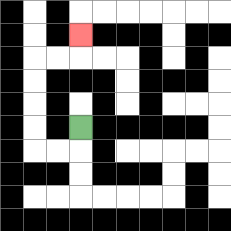{'start': '[3, 5]', 'end': '[3, 1]', 'path_directions': 'D,L,L,U,U,U,U,R,R,U', 'path_coordinates': '[[3, 5], [3, 6], [2, 6], [1, 6], [1, 5], [1, 4], [1, 3], [1, 2], [2, 2], [3, 2], [3, 1]]'}